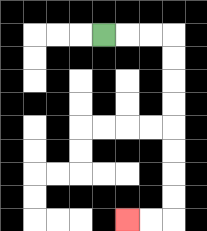{'start': '[4, 1]', 'end': '[5, 9]', 'path_directions': 'R,R,R,D,D,D,D,D,D,D,D,L,L', 'path_coordinates': '[[4, 1], [5, 1], [6, 1], [7, 1], [7, 2], [7, 3], [7, 4], [7, 5], [7, 6], [7, 7], [7, 8], [7, 9], [6, 9], [5, 9]]'}